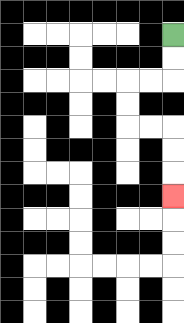{'start': '[7, 1]', 'end': '[7, 8]', 'path_directions': 'D,D,L,L,D,D,R,R,D,D,D', 'path_coordinates': '[[7, 1], [7, 2], [7, 3], [6, 3], [5, 3], [5, 4], [5, 5], [6, 5], [7, 5], [7, 6], [7, 7], [7, 8]]'}